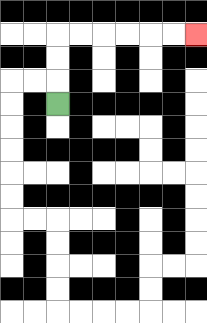{'start': '[2, 4]', 'end': '[8, 1]', 'path_directions': 'U,U,U,R,R,R,R,R,R', 'path_coordinates': '[[2, 4], [2, 3], [2, 2], [2, 1], [3, 1], [4, 1], [5, 1], [6, 1], [7, 1], [8, 1]]'}